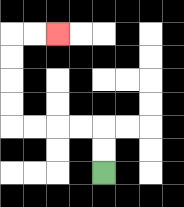{'start': '[4, 7]', 'end': '[2, 1]', 'path_directions': 'U,U,L,L,L,L,U,U,U,U,R,R', 'path_coordinates': '[[4, 7], [4, 6], [4, 5], [3, 5], [2, 5], [1, 5], [0, 5], [0, 4], [0, 3], [0, 2], [0, 1], [1, 1], [2, 1]]'}